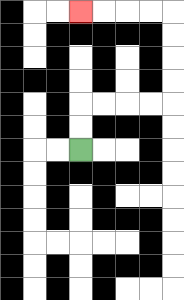{'start': '[3, 6]', 'end': '[3, 0]', 'path_directions': 'U,U,R,R,R,R,U,U,U,U,L,L,L,L', 'path_coordinates': '[[3, 6], [3, 5], [3, 4], [4, 4], [5, 4], [6, 4], [7, 4], [7, 3], [7, 2], [7, 1], [7, 0], [6, 0], [5, 0], [4, 0], [3, 0]]'}